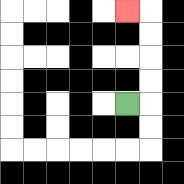{'start': '[5, 4]', 'end': '[5, 0]', 'path_directions': 'R,U,U,U,U,L', 'path_coordinates': '[[5, 4], [6, 4], [6, 3], [6, 2], [6, 1], [6, 0], [5, 0]]'}